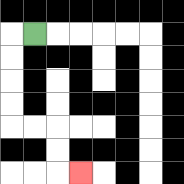{'start': '[1, 1]', 'end': '[3, 7]', 'path_directions': 'L,D,D,D,D,R,R,D,D,R', 'path_coordinates': '[[1, 1], [0, 1], [0, 2], [0, 3], [0, 4], [0, 5], [1, 5], [2, 5], [2, 6], [2, 7], [3, 7]]'}